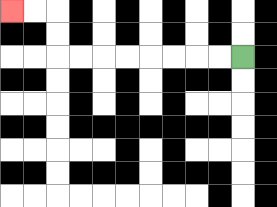{'start': '[10, 2]', 'end': '[0, 0]', 'path_directions': 'L,L,L,L,L,L,L,L,U,U,L,L', 'path_coordinates': '[[10, 2], [9, 2], [8, 2], [7, 2], [6, 2], [5, 2], [4, 2], [3, 2], [2, 2], [2, 1], [2, 0], [1, 0], [0, 0]]'}